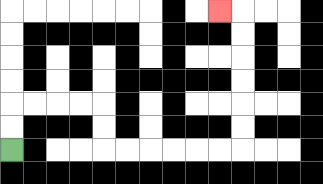{'start': '[0, 6]', 'end': '[9, 0]', 'path_directions': 'U,U,R,R,R,R,D,D,R,R,R,R,R,R,U,U,U,U,U,U,L', 'path_coordinates': '[[0, 6], [0, 5], [0, 4], [1, 4], [2, 4], [3, 4], [4, 4], [4, 5], [4, 6], [5, 6], [6, 6], [7, 6], [8, 6], [9, 6], [10, 6], [10, 5], [10, 4], [10, 3], [10, 2], [10, 1], [10, 0], [9, 0]]'}